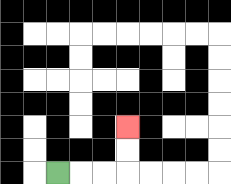{'start': '[2, 7]', 'end': '[5, 5]', 'path_directions': 'R,R,R,U,U', 'path_coordinates': '[[2, 7], [3, 7], [4, 7], [5, 7], [5, 6], [5, 5]]'}